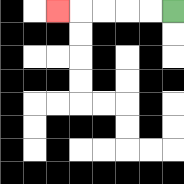{'start': '[7, 0]', 'end': '[2, 0]', 'path_directions': 'L,L,L,L,L', 'path_coordinates': '[[7, 0], [6, 0], [5, 0], [4, 0], [3, 0], [2, 0]]'}